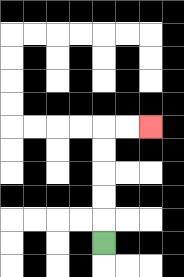{'start': '[4, 10]', 'end': '[6, 5]', 'path_directions': 'U,U,U,U,U,R,R', 'path_coordinates': '[[4, 10], [4, 9], [4, 8], [4, 7], [4, 6], [4, 5], [5, 5], [6, 5]]'}